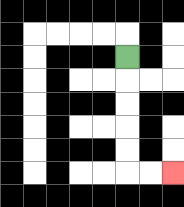{'start': '[5, 2]', 'end': '[7, 7]', 'path_directions': 'D,D,D,D,D,R,R', 'path_coordinates': '[[5, 2], [5, 3], [5, 4], [5, 5], [5, 6], [5, 7], [6, 7], [7, 7]]'}